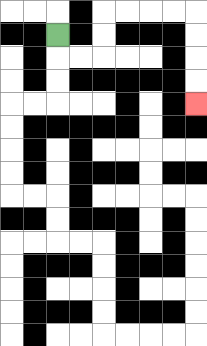{'start': '[2, 1]', 'end': '[8, 4]', 'path_directions': 'D,R,R,U,U,R,R,R,R,D,D,D,D', 'path_coordinates': '[[2, 1], [2, 2], [3, 2], [4, 2], [4, 1], [4, 0], [5, 0], [6, 0], [7, 0], [8, 0], [8, 1], [8, 2], [8, 3], [8, 4]]'}